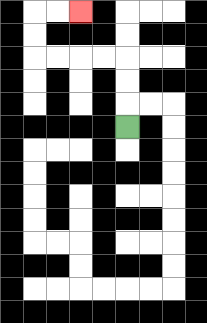{'start': '[5, 5]', 'end': '[3, 0]', 'path_directions': 'U,U,U,L,L,L,L,U,U,R,R', 'path_coordinates': '[[5, 5], [5, 4], [5, 3], [5, 2], [4, 2], [3, 2], [2, 2], [1, 2], [1, 1], [1, 0], [2, 0], [3, 0]]'}